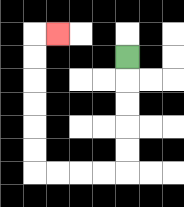{'start': '[5, 2]', 'end': '[2, 1]', 'path_directions': 'D,D,D,D,D,L,L,L,L,U,U,U,U,U,U,R', 'path_coordinates': '[[5, 2], [5, 3], [5, 4], [5, 5], [5, 6], [5, 7], [4, 7], [3, 7], [2, 7], [1, 7], [1, 6], [1, 5], [1, 4], [1, 3], [1, 2], [1, 1], [2, 1]]'}